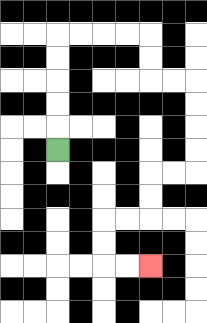{'start': '[2, 6]', 'end': '[6, 11]', 'path_directions': 'U,U,U,U,U,R,R,R,R,D,D,R,R,D,D,D,D,L,L,D,D,L,L,D,D,R,R', 'path_coordinates': '[[2, 6], [2, 5], [2, 4], [2, 3], [2, 2], [2, 1], [3, 1], [4, 1], [5, 1], [6, 1], [6, 2], [6, 3], [7, 3], [8, 3], [8, 4], [8, 5], [8, 6], [8, 7], [7, 7], [6, 7], [6, 8], [6, 9], [5, 9], [4, 9], [4, 10], [4, 11], [5, 11], [6, 11]]'}